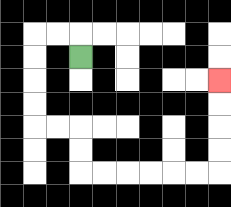{'start': '[3, 2]', 'end': '[9, 3]', 'path_directions': 'U,L,L,D,D,D,D,R,R,D,D,R,R,R,R,R,R,U,U,U,U', 'path_coordinates': '[[3, 2], [3, 1], [2, 1], [1, 1], [1, 2], [1, 3], [1, 4], [1, 5], [2, 5], [3, 5], [3, 6], [3, 7], [4, 7], [5, 7], [6, 7], [7, 7], [8, 7], [9, 7], [9, 6], [9, 5], [9, 4], [9, 3]]'}